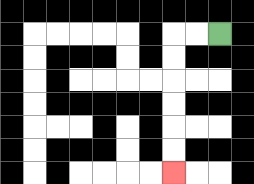{'start': '[9, 1]', 'end': '[7, 7]', 'path_directions': 'L,L,D,D,D,D,D,D', 'path_coordinates': '[[9, 1], [8, 1], [7, 1], [7, 2], [7, 3], [7, 4], [7, 5], [7, 6], [7, 7]]'}